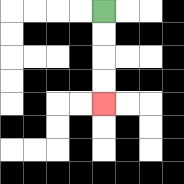{'start': '[4, 0]', 'end': '[4, 4]', 'path_directions': 'D,D,D,D', 'path_coordinates': '[[4, 0], [4, 1], [4, 2], [4, 3], [4, 4]]'}